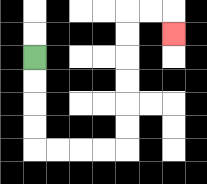{'start': '[1, 2]', 'end': '[7, 1]', 'path_directions': 'D,D,D,D,R,R,R,R,U,U,U,U,U,U,R,R,D', 'path_coordinates': '[[1, 2], [1, 3], [1, 4], [1, 5], [1, 6], [2, 6], [3, 6], [4, 6], [5, 6], [5, 5], [5, 4], [5, 3], [5, 2], [5, 1], [5, 0], [6, 0], [7, 0], [7, 1]]'}